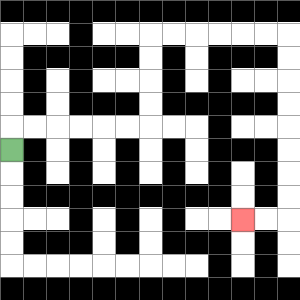{'start': '[0, 6]', 'end': '[10, 9]', 'path_directions': 'U,R,R,R,R,R,R,U,U,U,U,R,R,R,R,R,R,D,D,D,D,D,D,D,D,L,L', 'path_coordinates': '[[0, 6], [0, 5], [1, 5], [2, 5], [3, 5], [4, 5], [5, 5], [6, 5], [6, 4], [6, 3], [6, 2], [6, 1], [7, 1], [8, 1], [9, 1], [10, 1], [11, 1], [12, 1], [12, 2], [12, 3], [12, 4], [12, 5], [12, 6], [12, 7], [12, 8], [12, 9], [11, 9], [10, 9]]'}